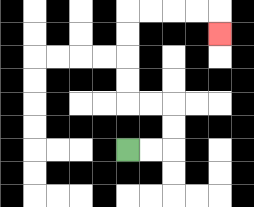{'start': '[5, 6]', 'end': '[9, 1]', 'path_directions': 'R,R,U,U,L,L,U,U,U,U,R,R,R,R,D', 'path_coordinates': '[[5, 6], [6, 6], [7, 6], [7, 5], [7, 4], [6, 4], [5, 4], [5, 3], [5, 2], [5, 1], [5, 0], [6, 0], [7, 0], [8, 0], [9, 0], [9, 1]]'}